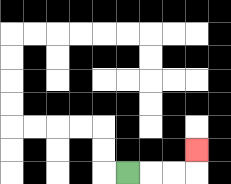{'start': '[5, 7]', 'end': '[8, 6]', 'path_directions': 'R,R,R,U', 'path_coordinates': '[[5, 7], [6, 7], [7, 7], [8, 7], [8, 6]]'}